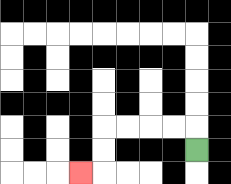{'start': '[8, 6]', 'end': '[3, 7]', 'path_directions': 'U,L,L,L,L,D,D,L', 'path_coordinates': '[[8, 6], [8, 5], [7, 5], [6, 5], [5, 5], [4, 5], [4, 6], [4, 7], [3, 7]]'}